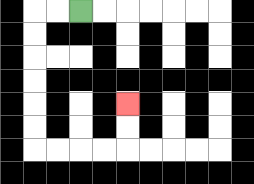{'start': '[3, 0]', 'end': '[5, 4]', 'path_directions': 'L,L,D,D,D,D,D,D,R,R,R,R,U,U', 'path_coordinates': '[[3, 0], [2, 0], [1, 0], [1, 1], [1, 2], [1, 3], [1, 4], [1, 5], [1, 6], [2, 6], [3, 6], [4, 6], [5, 6], [5, 5], [5, 4]]'}